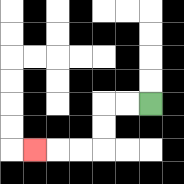{'start': '[6, 4]', 'end': '[1, 6]', 'path_directions': 'L,L,D,D,L,L,L', 'path_coordinates': '[[6, 4], [5, 4], [4, 4], [4, 5], [4, 6], [3, 6], [2, 6], [1, 6]]'}